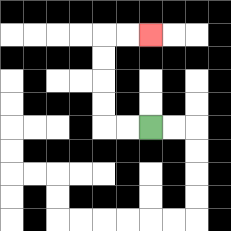{'start': '[6, 5]', 'end': '[6, 1]', 'path_directions': 'L,L,U,U,U,U,R,R', 'path_coordinates': '[[6, 5], [5, 5], [4, 5], [4, 4], [4, 3], [4, 2], [4, 1], [5, 1], [6, 1]]'}